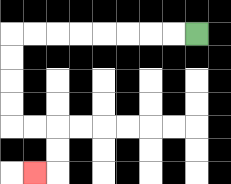{'start': '[8, 1]', 'end': '[1, 7]', 'path_directions': 'L,L,L,L,L,L,L,L,D,D,D,D,R,R,D,D,L', 'path_coordinates': '[[8, 1], [7, 1], [6, 1], [5, 1], [4, 1], [3, 1], [2, 1], [1, 1], [0, 1], [0, 2], [0, 3], [0, 4], [0, 5], [1, 5], [2, 5], [2, 6], [2, 7], [1, 7]]'}